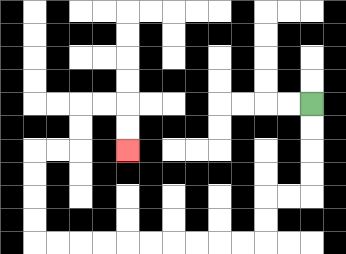{'start': '[13, 4]', 'end': '[5, 6]', 'path_directions': 'D,D,D,D,L,L,D,D,L,L,L,L,L,L,L,L,L,L,U,U,U,U,R,R,U,U,R,R,D,D', 'path_coordinates': '[[13, 4], [13, 5], [13, 6], [13, 7], [13, 8], [12, 8], [11, 8], [11, 9], [11, 10], [10, 10], [9, 10], [8, 10], [7, 10], [6, 10], [5, 10], [4, 10], [3, 10], [2, 10], [1, 10], [1, 9], [1, 8], [1, 7], [1, 6], [2, 6], [3, 6], [3, 5], [3, 4], [4, 4], [5, 4], [5, 5], [5, 6]]'}